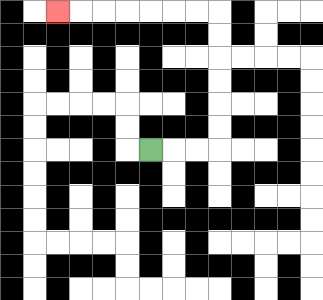{'start': '[6, 6]', 'end': '[2, 0]', 'path_directions': 'R,R,R,U,U,U,U,U,U,L,L,L,L,L,L,L', 'path_coordinates': '[[6, 6], [7, 6], [8, 6], [9, 6], [9, 5], [9, 4], [9, 3], [9, 2], [9, 1], [9, 0], [8, 0], [7, 0], [6, 0], [5, 0], [4, 0], [3, 0], [2, 0]]'}